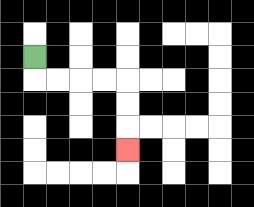{'start': '[1, 2]', 'end': '[5, 6]', 'path_directions': 'D,R,R,R,R,D,D,D', 'path_coordinates': '[[1, 2], [1, 3], [2, 3], [3, 3], [4, 3], [5, 3], [5, 4], [5, 5], [5, 6]]'}